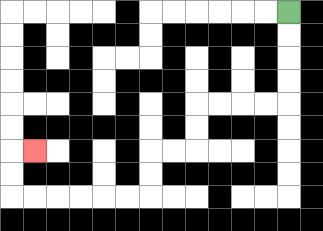{'start': '[12, 0]', 'end': '[1, 6]', 'path_directions': 'D,D,D,D,L,L,L,L,D,D,L,L,D,D,L,L,L,L,L,L,U,U,R', 'path_coordinates': '[[12, 0], [12, 1], [12, 2], [12, 3], [12, 4], [11, 4], [10, 4], [9, 4], [8, 4], [8, 5], [8, 6], [7, 6], [6, 6], [6, 7], [6, 8], [5, 8], [4, 8], [3, 8], [2, 8], [1, 8], [0, 8], [0, 7], [0, 6], [1, 6]]'}